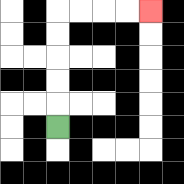{'start': '[2, 5]', 'end': '[6, 0]', 'path_directions': 'U,U,U,U,U,R,R,R,R', 'path_coordinates': '[[2, 5], [2, 4], [2, 3], [2, 2], [2, 1], [2, 0], [3, 0], [4, 0], [5, 0], [6, 0]]'}